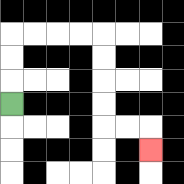{'start': '[0, 4]', 'end': '[6, 6]', 'path_directions': 'U,U,U,R,R,R,R,D,D,D,D,R,R,D', 'path_coordinates': '[[0, 4], [0, 3], [0, 2], [0, 1], [1, 1], [2, 1], [3, 1], [4, 1], [4, 2], [4, 3], [4, 4], [4, 5], [5, 5], [6, 5], [6, 6]]'}